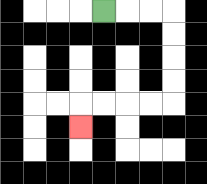{'start': '[4, 0]', 'end': '[3, 5]', 'path_directions': 'R,R,R,D,D,D,D,L,L,L,L,D', 'path_coordinates': '[[4, 0], [5, 0], [6, 0], [7, 0], [7, 1], [7, 2], [7, 3], [7, 4], [6, 4], [5, 4], [4, 4], [3, 4], [3, 5]]'}